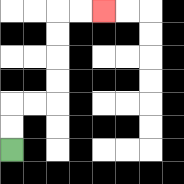{'start': '[0, 6]', 'end': '[4, 0]', 'path_directions': 'U,U,R,R,U,U,U,U,R,R', 'path_coordinates': '[[0, 6], [0, 5], [0, 4], [1, 4], [2, 4], [2, 3], [2, 2], [2, 1], [2, 0], [3, 0], [4, 0]]'}